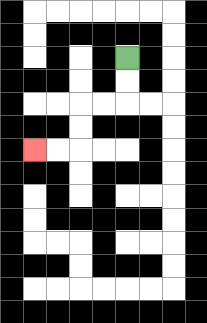{'start': '[5, 2]', 'end': '[1, 6]', 'path_directions': 'D,D,L,L,D,D,L,L', 'path_coordinates': '[[5, 2], [5, 3], [5, 4], [4, 4], [3, 4], [3, 5], [3, 6], [2, 6], [1, 6]]'}